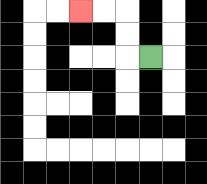{'start': '[6, 2]', 'end': '[3, 0]', 'path_directions': 'L,U,U,L,L', 'path_coordinates': '[[6, 2], [5, 2], [5, 1], [5, 0], [4, 0], [3, 0]]'}